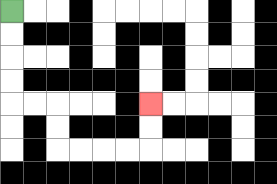{'start': '[0, 0]', 'end': '[6, 4]', 'path_directions': 'D,D,D,D,R,R,D,D,R,R,R,R,U,U', 'path_coordinates': '[[0, 0], [0, 1], [0, 2], [0, 3], [0, 4], [1, 4], [2, 4], [2, 5], [2, 6], [3, 6], [4, 6], [5, 6], [6, 6], [6, 5], [6, 4]]'}